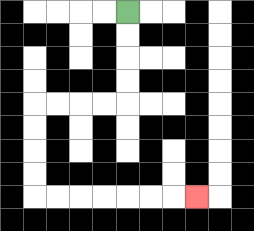{'start': '[5, 0]', 'end': '[8, 8]', 'path_directions': 'D,D,D,D,L,L,L,L,D,D,D,D,R,R,R,R,R,R,R', 'path_coordinates': '[[5, 0], [5, 1], [5, 2], [5, 3], [5, 4], [4, 4], [3, 4], [2, 4], [1, 4], [1, 5], [1, 6], [1, 7], [1, 8], [2, 8], [3, 8], [4, 8], [5, 8], [6, 8], [7, 8], [8, 8]]'}